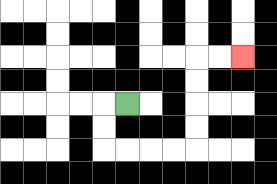{'start': '[5, 4]', 'end': '[10, 2]', 'path_directions': 'L,D,D,R,R,R,R,U,U,U,U,R,R', 'path_coordinates': '[[5, 4], [4, 4], [4, 5], [4, 6], [5, 6], [6, 6], [7, 6], [8, 6], [8, 5], [8, 4], [8, 3], [8, 2], [9, 2], [10, 2]]'}